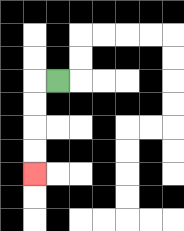{'start': '[2, 3]', 'end': '[1, 7]', 'path_directions': 'L,D,D,D,D', 'path_coordinates': '[[2, 3], [1, 3], [1, 4], [1, 5], [1, 6], [1, 7]]'}